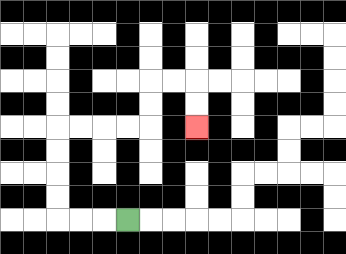{'start': '[5, 9]', 'end': '[8, 5]', 'path_directions': 'L,L,L,U,U,U,U,R,R,R,R,U,U,R,R,D,D', 'path_coordinates': '[[5, 9], [4, 9], [3, 9], [2, 9], [2, 8], [2, 7], [2, 6], [2, 5], [3, 5], [4, 5], [5, 5], [6, 5], [6, 4], [6, 3], [7, 3], [8, 3], [8, 4], [8, 5]]'}